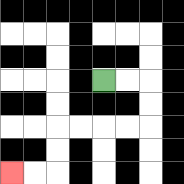{'start': '[4, 3]', 'end': '[0, 7]', 'path_directions': 'R,R,D,D,L,L,L,L,D,D,L,L', 'path_coordinates': '[[4, 3], [5, 3], [6, 3], [6, 4], [6, 5], [5, 5], [4, 5], [3, 5], [2, 5], [2, 6], [2, 7], [1, 7], [0, 7]]'}